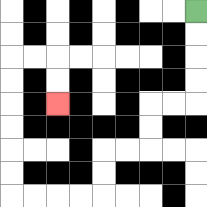{'start': '[8, 0]', 'end': '[2, 4]', 'path_directions': 'D,D,D,D,L,L,D,D,L,L,D,D,L,L,L,L,U,U,U,U,U,U,R,R,D,D', 'path_coordinates': '[[8, 0], [8, 1], [8, 2], [8, 3], [8, 4], [7, 4], [6, 4], [6, 5], [6, 6], [5, 6], [4, 6], [4, 7], [4, 8], [3, 8], [2, 8], [1, 8], [0, 8], [0, 7], [0, 6], [0, 5], [0, 4], [0, 3], [0, 2], [1, 2], [2, 2], [2, 3], [2, 4]]'}